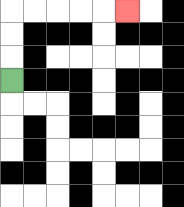{'start': '[0, 3]', 'end': '[5, 0]', 'path_directions': 'U,U,U,R,R,R,R,R', 'path_coordinates': '[[0, 3], [0, 2], [0, 1], [0, 0], [1, 0], [2, 0], [3, 0], [4, 0], [5, 0]]'}